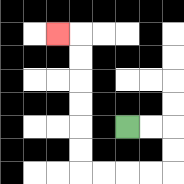{'start': '[5, 5]', 'end': '[2, 1]', 'path_directions': 'R,R,D,D,L,L,L,L,U,U,U,U,U,U,L', 'path_coordinates': '[[5, 5], [6, 5], [7, 5], [7, 6], [7, 7], [6, 7], [5, 7], [4, 7], [3, 7], [3, 6], [3, 5], [3, 4], [3, 3], [3, 2], [3, 1], [2, 1]]'}